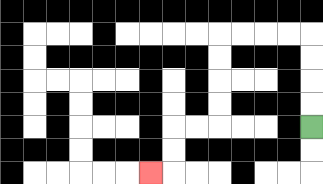{'start': '[13, 5]', 'end': '[6, 7]', 'path_directions': 'U,U,U,U,L,L,L,L,D,D,D,D,L,L,D,D,L', 'path_coordinates': '[[13, 5], [13, 4], [13, 3], [13, 2], [13, 1], [12, 1], [11, 1], [10, 1], [9, 1], [9, 2], [9, 3], [9, 4], [9, 5], [8, 5], [7, 5], [7, 6], [7, 7], [6, 7]]'}